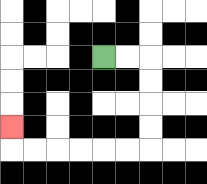{'start': '[4, 2]', 'end': '[0, 5]', 'path_directions': 'R,R,D,D,D,D,L,L,L,L,L,L,U', 'path_coordinates': '[[4, 2], [5, 2], [6, 2], [6, 3], [6, 4], [6, 5], [6, 6], [5, 6], [4, 6], [3, 6], [2, 6], [1, 6], [0, 6], [0, 5]]'}